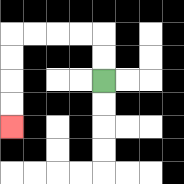{'start': '[4, 3]', 'end': '[0, 5]', 'path_directions': 'U,U,L,L,L,L,D,D,D,D', 'path_coordinates': '[[4, 3], [4, 2], [4, 1], [3, 1], [2, 1], [1, 1], [0, 1], [0, 2], [0, 3], [0, 4], [0, 5]]'}